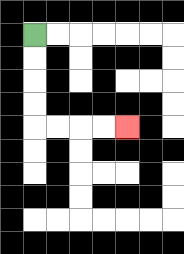{'start': '[1, 1]', 'end': '[5, 5]', 'path_directions': 'D,D,D,D,R,R,R,R', 'path_coordinates': '[[1, 1], [1, 2], [1, 3], [1, 4], [1, 5], [2, 5], [3, 5], [4, 5], [5, 5]]'}